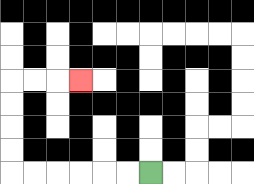{'start': '[6, 7]', 'end': '[3, 3]', 'path_directions': 'L,L,L,L,L,L,U,U,U,U,R,R,R', 'path_coordinates': '[[6, 7], [5, 7], [4, 7], [3, 7], [2, 7], [1, 7], [0, 7], [0, 6], [0, 5], [0, 4], [0, 3], [1, 3], [2, 3], [3, 3]]'}